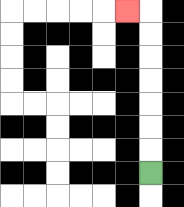{'start': '[6, 7]', 'end': '[5, 0]', 'path_directions': 'U,U,U,U,U,U,U,L', 'path_coordinates': '[[6, 7], [6, 6], [6, 5], [6, 4], [6, 3], [6, 2], [6, 1], [6, 0], [5, 0]]'}